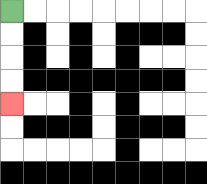{'start': '[0, 0]', 'end': '[0, 4]', 'path_directions': 'D,D,D,D', 'path_coordinates': '[[0, 0], [0, 1], [0, 2], [0, 3], [0, 4]]'}